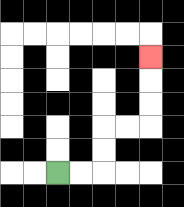{'start': '[2, 7]', 'end': '[6, 2]', 'path_directions': 'R,R,U,U,R,R,U,U,U', 'path_coordinates': '[[2, 7], [3, 7], [4, 7], [4, 6], [4, 5], [5, 5], [6, 5], [6, 4], [6, 3], [6, 2]]'}